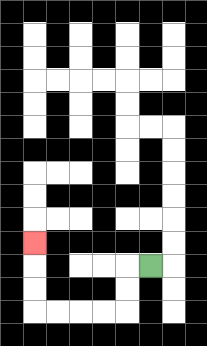{'start': '[6, 11]', 'end': '[1, 10]', 'path_directions': 'L,D,D,L,L,L,L,U,U,U', 'path_coordinates': '[[6, 11], [5, 11], [5, 12], [5, 13], [4, 13], [3, 13], [2, 13], [1, 13], [1, 12], [1, 11], [1, 10]]'}